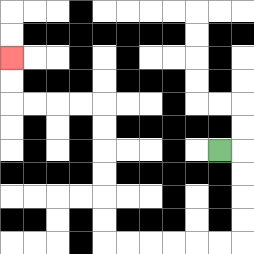{'start': '[9, 6]', 'end': '[0, 2]', 'path_directions': 'R,D,D,D,D,L,L,L,L,L,L,U,U,U,U,U,U,L,L,L,L,U,U', 'path_coordinates': '[[9, 6], [10, 6], [10, 7], [10, 8], [10, 9], [10, 10], [9, 10], [8, 10], [7, 10], [6, 10], [5, 10], [4, 10], [4, 9], [4, 8], [4, 7], [4, 6], [4, 5], [4, 4], [3, 4], [2, 4], [1, 4], [0, 4], [0, 3], [0, 2]]'}